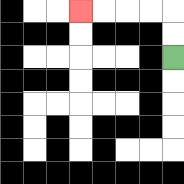{'start': '[7, 2]', 'end': '[3, 0]', 'path_directions': 'U,U,L,L,L,L', 'path_coordinates': '[[7, 2], [7, 1], [7, 0], [6, 0], [5, 0], [4, 0], [3, 0]]'}